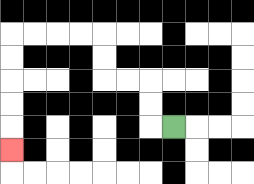{'start': '[7, 5]', 'end': '[0, 6]', 'path_directions': 'L,U,U,L,L,U,U,L,L,L,L,D,D,D,D,D', 'path_coordinates': '[[7, 5], [6, 5], [6, 4], [6, 3], [5, 3], [4, 3], [4, 2], [4, 1], [3, 1], [2, 1], [1, 1], [0, 1], [0, 2], [0, 3], [0, 4], [0, 5], [0, 6]]'}